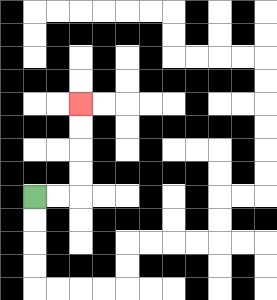{'start': '[1, 8]', 'end': '[3, 4]', 'path_directions': 'R,R,U,U,U,U', 'path_coordinates': '[[1, 8], [2, 8], [3, 8], [3, 7], [3, 6], [3, 5], [3, 4]]'}